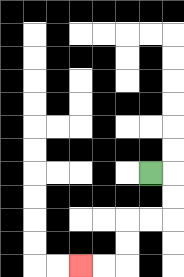{'start': '[6, 7]', 'end': '[3, 11]', 'path_directions': 'R,D,D,L,L,D,D,L,L', 'path_coordinates': '[[6, 7], [7, 7], [7, 8], [7, 9], [6, 9], [5, 9], [5, 10], [5, 11], [4, 11], [3, 11]]'}